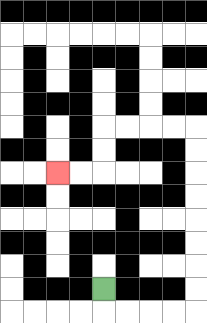{'start': '[4, 12]', 'end': '[2, 7]', 'path_directions': 'D,R,R,R,R,U,U,U,U,U,U,U,U,L,L,L,L,D,D,L,L', 'path_coordinates': '[[4, 12], [4, 13], [5, 13], [6, 13], [7, 13], [8, 13], [8, 12], [8, 11], [8, 10], [8, 9], [8, 8], [8, 7], [8, 6], [8, 5], [7, 5], [6, 5], [5, 5], [4, 5], [4, 6], [4, 7], [3, 7], [2, 7]]'}